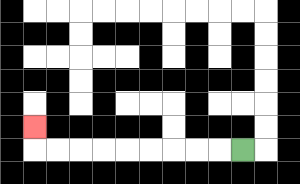{'start': '[10, 6]', 'end': '[1, 5]', 'path_directions': 'L,L,L,L,L,L,L,L,L,U', 'path_coordinates': '[[10, 6], [9, 6], [8, 6], [7, 6], [6, 6], [5, 6], [4, 6], [3, 6], [2, 6], [1, 6], [1, 5]]'}